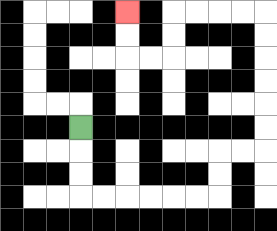{'start': '[3, 5]', 'end': '[5, 0]', 'path_directions': 'D,D,D,R,R,R,R,R,R,U,U,R,R,U,U,U,U,U,U,L,L,L,L,D,D,L,L,U,U', 'path_coordinates': '[[3, 5], [3, 6], [3, 7], [3, 8], [4, 8], [5, 8], [6, 8], [7, 8], [8, 8], [9, 8], [9, 7], [9, 6], [10, 6], [11, 6], [11, 5], [11, 4], [11, 3], [11, 2], [11, 1], [11, 0], [10, 0], [9, 0], [8, 0], [7, 0], [7, 1], [7, 2], [6, 2], [5, 2], [5, 1], [5, 0]]'}